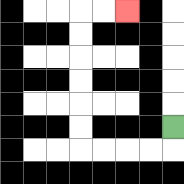{'start': '[7, 5]', 'end': '[5, 0]', 'path_directions': 'D,L,L,L,L,U,U,U,U,U,U,R,R', 'path_coordinates': '[[7, 5], [7, 6], [6, 6], [5, 6], [4, 6], [3, 6], [3, 5], [3, 4], [3, 3], [3, 2], [3, 1], [3, 0], [4, 0], [5, 0]]'}